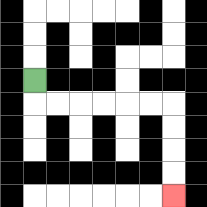{'start': '[1, 3]', 'end': '[7, 8]', 'path_directions': 'D,R,R,R,R,R,R,D,D,D,D', 'path_coordinates': '[[1, 3], [1, 4], [2, 4], [3, 4], [4, 4], [5, 4], [6, 4], [7, 4], [7, 5], [7, 6], [7, 7], [7, 8]]'}